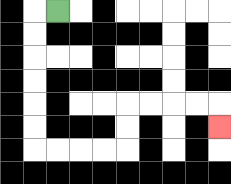{'start': '[2, 0]', 'end': '[9, 5]', 'path_directions': 'L,D,D,D,D,D,D,R,R,R,R,U,U,R,R,R,R,D', 'path_coordinates': '[[2, 0], [1, 0], [1, 1], [1, 2], [1, 3], [1, 4], [1, 5], [1, 6], [2, 6], [3, 6], [4, 6], [5, 6], [5, 5], [5, 4], [6, 4], [7, 4], [8, 4], [9, 4], [9, 5]]'}